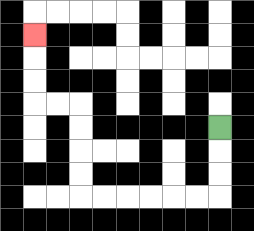{'start': '[9, 5]', 'end': '[1, 1]', 'path_directions': 'D,D,D,L,L,L,L,L,L,U,U,U,U,L,L,U,U,U', 'path_coordinates': '[[9, 5], [9, 6], [9, 7], [9, 8], [8, 8], [7, 8], [6, 8], [5, 8], [4, 8], [3, 8], [3, 7], [3, 6], [3, 5], [3, 4], [2, 4], [1, 4], [1, 3], [1, 2], [1, 1]]'}